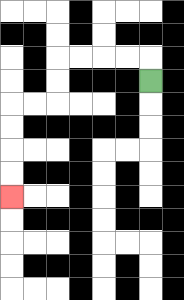{'start': '[6, 3]', 'end': '[0, 8]', 'path_directions': 'U,L,L,L,L,D,D,L,L,D,D,D,D', 'path_coordinates': '[[6, 3], [6, 2], [5, 2], [4, 2], [3, 2], [2, 2], [2, 3], [2, 4], [1, 4], [0, 4], [0, 5], [0, 6], [0, 7], [0, 8]]'}